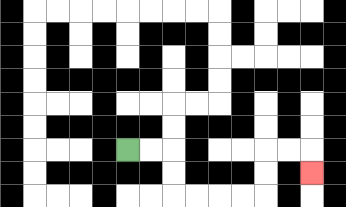{'start': '[5, 6]', 'end': '[13, 7]', 'path_directions': 'R,R,D,D,R,R,R,R,U,U,R,R,D', 'path_coordinates': '[[5, 6], [6, 6], [7, 6], [7, 7], [7, 8], [8, 8], [9, 8], [10, 8], [11, 8], [11, 7], [11, 6], [12, 6], [13, 6], [13, 7]]'}